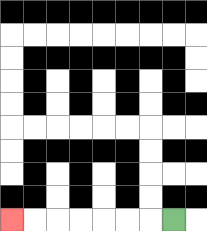{'start': '[7, 9]', 'end': '[0, 9]', 'path_directions': 'L,L,L,L,L,L,L', 'path_coordinates': '[[7, 9], [6, 9], [5, 9], [4, 9], [3, 9], [2, 9], [1, 9], [0, 9]]'}